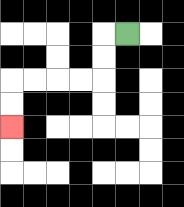{'start': '[5, 1]', 'end': '[0, 5]', 'path_directions': 'L,D,D,L,L,L,L,D,D', 'path_coordinates': '[[5, 1], [4, 1], [4, 2], [4, 3], [3, 3], [2, 3], [1, 3], [0, 3], [0, 4], [0, 5]]'}